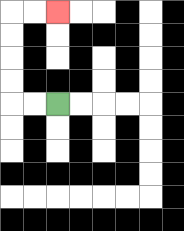{'start': '[2, 4]', 'end': '[2, 0]', 'path_directions': 'L,L,U,U,U,U,R,R', 'path_coordinates': '[[2, 4], [1, 4], [0, 4], [0, 3], [0, 2], [0, 1], [0, 0], [1, 0], [2, 0]]'}